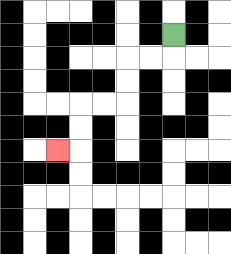{'start': '[7, 1]', 'end': '[2, 6]', 'path_directions': 'D,L,L,D,D,L,L,D,D,L', 'path_coordinates': '[[7, 1], [7, 2], [6, 2], [5, 2], [5, 3], [5, 4], [4, 4], [3, 4], [3, 5], [3, 6], [2, 6]]'}